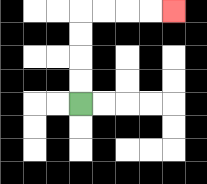{'start': '[3, 4]', 'end': '[7, 0]', 'path_directions': 'U,U,U,U,R,R,R,R', 'path_coordinates': '[[3, 4], [3, 3], [3, 2], [3, 1], [3, 0], [4, 0], [5, 0], [6, 0], [7, 0]]'}